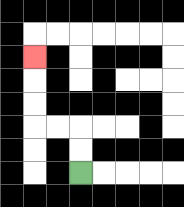{'start': '[3, 7]', 'end': '[1, 2]', 'path_directions': 'U,U,L,L,U,U,U', 'path_coordinates': '[[3, 7], [3, 6], [3, 5], [2, 5], [1, 5], [1, 4], [1, 3], [1, 2]]'}